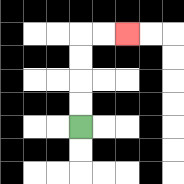{'start': '[3, 5]', 'end': '[5, 1]', 'path_directions': 'U,U,U,U,R,R', 'path_coordinates': '[[3, 5], [3, 4], [3, 3], [3, 2], [3, 1], [4, 1], [5, 1]]'}